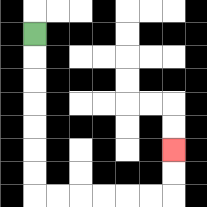{'start': '[1, 1]', 'end': '[7, 6]', 'path_directions': 'D,D,D,D,D,D,D,R,R,R,R,R,R,U,U', 'path_coordinates': '[[1, 1], [1, 2], [1, 3], [1, 4], [1, 5], [1, 6], [1, 7], [1, 8], [2, 8], [3, 8], [4, 8], [5, 8], [6, 8], [7, 8], [7, 7], [7, 6]]'}